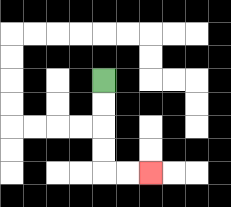{'start': '[4, 3]', 'end': '[6, 7]', 'path_directions': 'D,D,D,D,R,R', 'path_coordinates': '[[4, 3], [4, 4], [4, 5], [4, 6], [4, 7], [5, 7], [6, 7]]'}